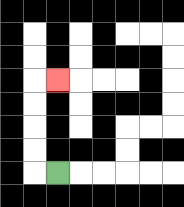{'start': '[2, 7]', 'end': '[2, 3]', 'path_directions': 'L,U,U,U,U,R', 'path_coordinates': '[[2, 7], [1, 7], [1, 6], [1, 5], [1, 4], [1, 3], [2, 3]]'}